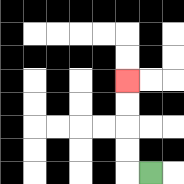{'start': '[6, 7]', 'end': '[5, 3]', 'path_directions': 'L,U,U,U,U', 'path_coordinates': '[[6, 7], [5, 7], [5, 6], [5, 5], [5, 4], [5, 3]]'}